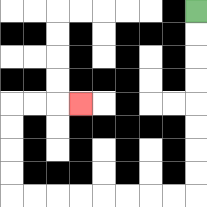{'start': '[8, 0]', 'end': '[3, 4]', 'path_directions': 'D,D,D,D,D,D,D,D,L,L,L,L,L,L,L,L,U,U,U,U,R,R,R', 'path_coordinates': '[[8, 0], [8, 1], [8, 2], [8, 3], [8, 4], [8, 5], [8, 6], [8, 7], [8, 8], [7, 8], [6, 8], [5, 8], [4, 8], [3, 8], [2, 8], [1, 8], [0, 8], [0, 7], [0, 6], [0, 5], [0, 4], [1, 4], [2, 4], [3, 4]]'}